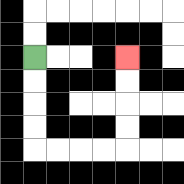{'start': '[1, 2]', 'end': '[5, 2]', 'path_directions': 'D,D,D,D,R,R,R,R,U,U,U,U', 'path_coordinates': '[[1, 2], [1, 3], [1, 4], [1, 5], [1, 6], [2, 6], [3, 6], [4, 6], [5, 6], [5, 5], [5, 4], [5, 3], [5, 2]]'}